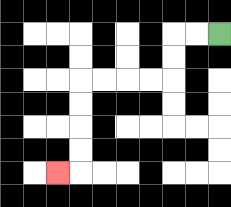{'start': '[9, 1]', 'end': '[2, 7]', 'path_directions': 'L,L,D,D,L,L,L,L,D,D,D,D,L', 'path_coordinates': '[[9, 1], [8, 1], [7, 1], [7, 2], [7, 3], [6, 3], [5, 3], [4, 3], [3, 3], [3, 4], [3, 5], [3, 6], [3, 7], [2, 7]]'}